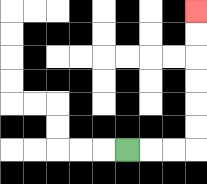{'start': '[5, 6]', 'end': '[8, 0]', 'path_directions': 'R,R,R,U,U,U,U,U,U', 'path_coordinates': '[[5, 6], [6, 6], [7, 6], [8, 6], [8, 5], [8, 4], [8, 3], [8, 2], [8, 1], [8, 0]]'}